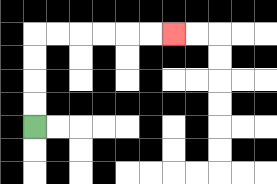{'start': '[1, 5]', 'end': '[7, 1]', 'path_directions': 'U,U,U,U,R,R,R,R,R,R', 'path_coordinates': '[[1, 5], [1, 4], [1, 3], [1, 2], [1, 1], [2, 1], [3, 1], [4, 1], [5, 1], [6, 1], [7, 1]]'}